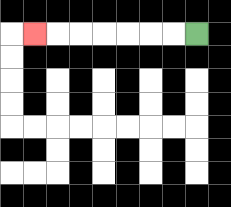{'start': '[8, 1]', 'end': '[1, 1]', 'path_directions': 'L,L,L,L,L,L,L', 'path_coordinates': '[[8, 1], [7, 1], [6, 1], [5, 1], [4, 1], [3, 1], [2, 1], [1, 1]]'}